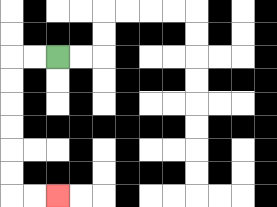{'start': '[2, 2]', 'end': '[2, 8]', 'path_directions': 'L,L,D,D,D,D,D,D,R,R', 'path_coordinates': '[[2, 2], [1, 2], [0, 2], [0, 3], [0, 4], [0, 5], [0, 6], [0, 7], [0, 8], [1, 8], [2, 8]]'}